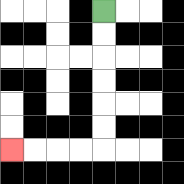{'start': '[4, 0]', 'end': '[0, 6]', 'path_directions': 'D,D,D,D,D,D,L,L,L,L', 'path_coordinates': '[[4, 0], [4, 1], [4, 2], [4, 3], [4, 4], [4, 5], [4, 6], [3, 6], [2, 6], [1, 6], [0, 6]]'}